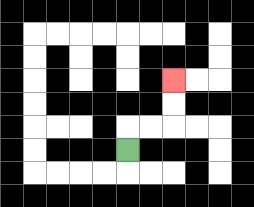{'start': '[5, 6]', 'end': '[7, 3]', 'path_directions': 'U,R,R,U,U', 'path_coordinates': '[[5, 6], [5, 5], [6, 5], [7, 5], [7, 4], [7, 3]]'}